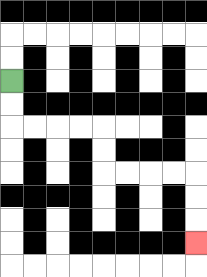{'start': '[0, 3]', 'end': '[8, 10]', 'path_directions': 'D,D,R,R,R,R,D,D,R,R,R,R,D,D,D', 'path_coordinates': '[[0, 3], [0, 4], [0, 5], [1, 5], [2, 5], [3, 5], [4, 5], [4, 6], [4, 7], [5, 7], [6, 7], [7, 7], [8, 7], [8, 8], [8, 9], [8, 10]]'}